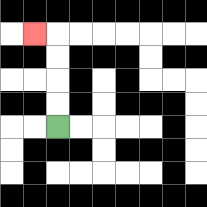{'start': '[2, 5]', 'end': '[1, 1]', 'path_directions': 'U,U,U,U,L', 'path_coordinates': '[[2, 5], [2, 4], [2, 3], [2, 2], [2, 1], [1, 1]]'}